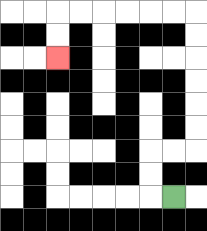{'start': '[7, 8]', 'end': '[2, 2]', 'path_directions': 'L,U,U,R,R,U,U,U,U,U,U,L,L,L,L,L,L,D,D', 'path_coordinates': '[[7, 8], [6, 8], [6, 7], [6, 6], [7, 6], [8, 6], [8, 5], [8, 4], [8, 3], [8, 2], [8, 1], [8, 0], [7, 0], [6, 0], [5, 0], [4, 0], [3, 0], [2, 0], [2, 1], [2, 2]]'}